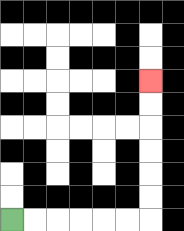{'start': '[0, 9]', 'end': '[6, 3]', 'path_directions': 'R,R,R,R,R,R,U,U,U,U,U,U', 'path_coordinates': '[[0, 9], [1, 9], [2, 9], [3, 9], [4, 9], [5, 9], [6, 9], [6, 8], [6, 7], [6, 6], [6, 5], [6, 4], [6, 3]]'}